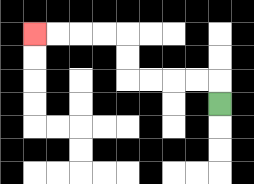{'start': '[9, 4]', 'end': '[1, 1]', 'path_directions': 'U,L,L,L,L,U,U,L,L,L,L', 'path_coordinates': '[[9, 4], [9, 3], [8, 3], [7, 3], [6, 3], [5, 3], [5, 2], [5, 1], [4, 1], [3, 1], [2, 1], [1, 1]]'}